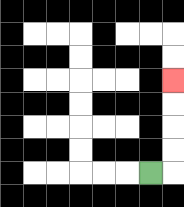{'start': '[6, 7]', 'end': '[7, 3]', 'path_directions': 'R,U,U,U,U', 'path_coordinates': '[[6, 7], [7, 7], [7, 6], [7, 5], [7, 4], [7, 3]]'}